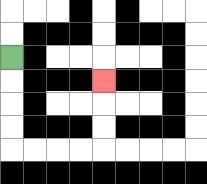{'start': '[0, 2]', 'end': '[4, 3]', 'path_directions': 'D,D,D,D,R,R,R,R,U,U,U', 'path_coordinates': '[[0, 2], [0, 3], [0, 4], [0, 5], [0, 6], [1, 6], [2, 6], [3, 6], [4, 6], [4, 5], [4, 4], [4, 3]]'}